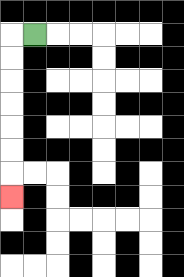{'start': '[1, 1]', 'end': '[0, 8]', 'path_directions': 'L,D,D,D,D,D,D,D', 'path_coordinates': '[[1, 1], [0, 1], [0, 2], [0, 3], [0, 4], [0, 5], [0, 6], [0, 7], [0, 8]]'}